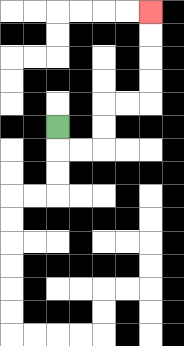{'start': '[2, 5]', 'end': '[6, 0]', 'path_directions': 'D,R,R,U,U,R,R,U,U,U,U', 'path_coordinates': '[[2, 5], [2, 6], [3, 6], [4, 6], [4, 5], [4, 4], [5, 4], [6, 4], [6, 3], [6, 2], [6, 1], [6, 0]]'}